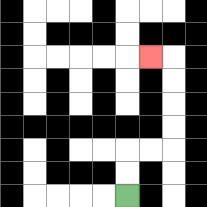{'start': '[5, 8]', 'end': '[6, 2]', 'path_directions': 'U,U,R,R,U,U,U,U,L', 'path_coordinates': '[[5, 8], [5, 7], [5, 6], [6, 6], [7, 6], [7, 5], [7, 4], [7, 3], [7, 2], [6, 2]]'}